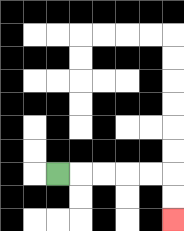{'start': '[2, 7]', 'end': '[7, 9]', 'path_directions': 'R,R,R,R,R,D,D', 'path_coordinates': '[[2, 7], [3, 7], [4, 7], [5, 7], [6, 7], [7, 7], [7, 8], [7, 9]]'}